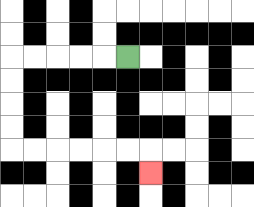{'start': '[5, 2]', 'end': '[6, 7]', 'path_directions': 'L,L,L,L,L,D,D,D,D,R,R,R,R,R,R,D', 'path_coordinates': '[[5, 2], [4, 2], [3, 2], [2, 2], [1, 2], [0, 2], [0, 3], [0, 4], [0, 5], [0, 6], [1, 6], [2, 6], [3, 6], [4, 6], [5, 6], [6, 6], [6, 7]]'}